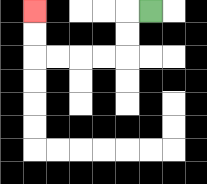{'start': '[6, 0]', 'end': '[1, 0]', 'path_directions': 'L,D,D,L,L,L,L,U,U', 'path_coordinates': '[[6, 0], [5, 0], [5, 1], [5, 2], [4, 2], [3, 2], [2, 2], [1, 2], [1, 1], [1, 0]]'}